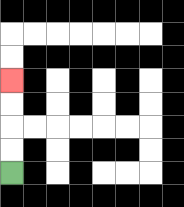{'start': '[0, 7]', 'end': '[0, 3]', 'path_directions': 'U,U,U,U', 'path_coordinates': '[[0, 7], [0, 6], [0, 5], [0, 4], [0, 3]]'}